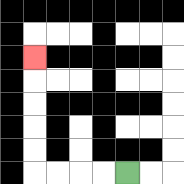{'start': '[5, 7]', 'end': '[1, 2]', 'path_directions': 'L,L,L,L,U,U,U,U,U', 'path_coordinates': '[[5, 7], [4, 7], [3, 7], [2, 7], [1, 7], [1, 6], [1, 5], [1, 4], [1, 3], [1, 2]]'}